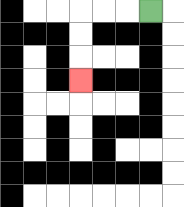{'start': '[6, 0]', 'end': '[3, 3]', 'path_directions': 'L,L,L,D,D,D', 'path_coordinates': '[[6, 0], [5, 0], [4, 0], [3, 0], [3, 1], [3, 2], [3, 3]]'}